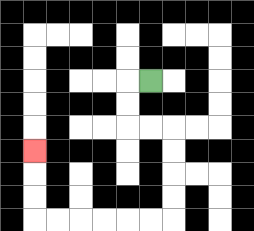{'start': '[6, 3]', 'end': '[1, 6]', 'path_directions': 'L,D,D,R,R,D,D,D,D,L,L,L,L,L,L,U,U,U', 'path_coordinates': '[[6, 3], [5, 3], [5, 4], [5, 5], [6, 5], [7, 5], [7, 6], [7, 7], [7, 8], [7, 9], [6, 9], [5, 9], [4, 9], [3, 9], [2, 9], [1, 9], [1, 8], [1, 7], [1, 6]]'}